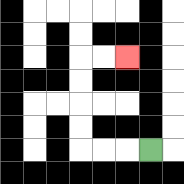{'start': '[6, 6]', 'end': '[5, 2]', 'path_directions': 'L,L,L,U,U,U,U,R,R', 'path_coordinates': '[[6, 6], [5, 6], [4, 6], [3, 6], [3, 5], [3, 4], [3, 3], [3, 2], [4, 2], [5, 2]]'}